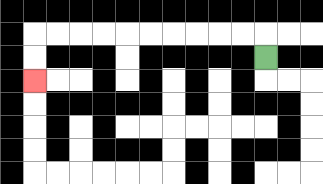{'start': '[11, 2]', 'end': '[1, 3]', 'path_directions': 'U,L,L,L,L,L,L,L,L,L,L,D,D', 'path_coordinates': '[[11, 2], [11, 1], [10, 1], [9, 1], [8, 1], [7, 1], [6, 1], [5, 1], [4, 1], [3, 1], [2, 1], [1, 1], [1, 2], [1, 3]]'}